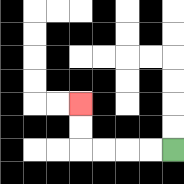{'start': '[7, 6]', 'end': '[3, 4]', 'path_directions': 'L,L,L,L,U,U', 'path_coordinates': '[[7, 6], [6, 6], [5, 6], [4, 6], [3, 6], [3, 5], [3, 4]]'}